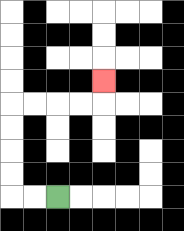{'start': '[2, 8]', 'end': '[4, 3]', 'path_directions': 'L,L,U,U,U,U,R,R,R,R,U', 'path_coordinates': '[[2, 8], [1, 8], [0, 8], [0, 7], [0, 6], [0, 5], [0, 4], [1, 4], [2, 4], [3, 4], [4, 4], [4, 3]]'}